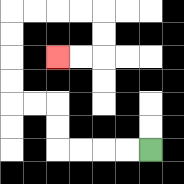{'start': '[6, 6]', 'end': '[2, 2]', 'path_directions': 'L,L,L,L,U,U,L,L,U,U,U,U,R,R,R,R,D,D,L,L', 'path_coordinates': '[[6, 6], [5, 6], [4, 6], [3, 6], [2, 6], [2, 5], [2, 4], [1, 4], [0, 4], [0, 3], [0, 2], [0, 1], [0, 0], [1, 0], [2, 0], [3, 0], [4, 0], [4, 1], [4, 2], [3, 2], [2, 2]]'}